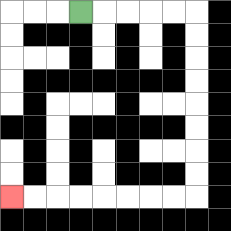{'start': '[3, 0]', 'end': '[0, 8]', 'path_directions': 'R,R,R,R,R,D,D,D,D,D,D,D,D,L,L,L,L,L,L,L,L', 'path_coordinates': '[[3, 0], [4, 0], [5, 0], [6, 0], [7, 0], [8, 0], [8, 1], [8, 2], [8, 3], [8, 4], [8, 5], [8, 6], [8, 7], [8, 8], [7, 8], [6, 8], [5, 8], [4, 8], [3, 8], [2, 8], [1, 8], [0, 8]]'}